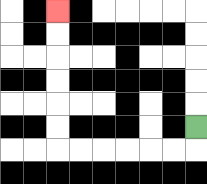{'start': '[8, 5]', 'end': '[2, 0]', 'path_directions': 'D,L,L,L,L,L,L,U,U,U,U,U,U', 'path_coordinates': '[[8, 5], [8, 6], [7, 6], [6, 6], [5, 6], [4, 6], [3, 6], [2, 6], [2, 5], [2, 4], [2, 3], [2, 2], [2, 1], [2, 0]]'}